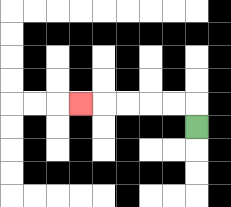{'start': '[8, 5]', 'end': '[3, 4]', 'path_directions': 'U,L,L,L,L,L', 'path_coordinates': '[[8, 5], [8, 4], [7, 4], [6, 4], [5, 4], [4, 4], [3, 4]]'}